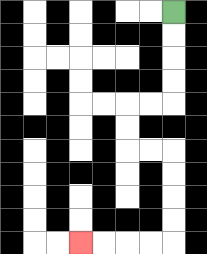{'start': '[7, 0]', 'end': '[3, 10]', 'path_directions': 'D,D,D,D,L,L,D,D,R,R,D,D,D,D,L,L,L,L', 'path_coordinates': '[[7, 0], [7, 1], [7, 2], [7, 3], [7, 4], [6, 4], [5, 4], [5, 5], [5, 6], [6, 6], [7, 6], [7, 7], [7, 8], [7, 9], [7, 10], [6, 10], [5, 10], [4, 10], [3, 10]]'}